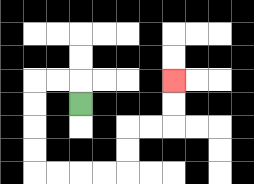{'start': '[3, 4]', 'end': '[7, 3]', 'path_directions': 'U,L,L,D,D,D,D,R,R,R,R,U,U,R,R,U,U', 'path_coordinates': '[[3, 4], [3, 3], [2, 3], [1, 3], [1, 4], [1, 5], [1, 6], [1, 7], [2, 7], [3, 7], [4, 7], [5, 7], [5, 6], [5, 5], [6, 5], [7, 5], [7, 4], [7, 3]]'}